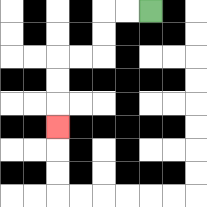{'start': '[6, 0]', 'end': '[2, 5]', 'path_directions': 'L,L,D,D,L,L,D,D,D', 'path_coordinates': '[[6, 0], [5, 0], [4, 0], [4, 1], [4, 2], [3, 2], [2, 2], [2, 3], [2, 4], [2, 5]]'}